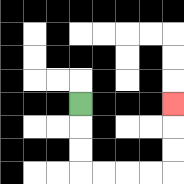{'start': '[3, 4]', 'end': '[7, 4]', 'path_directions': 'D,D,D,R,R,R,R,U,U,U', 'path_coordinates': '[[3, 4], [3, 5], [3, 6], [3, 7], [4, 7], [5, 7], [6, 7], [7, 7], [7, 6], [7, 5], [7, 4]]'}